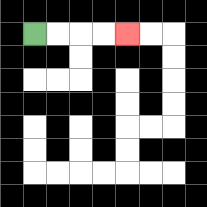{'start': '[1, 1]', 'end': '[5, 1]', 'path_directions': 'R,R,R,R', 'path_coordinates': '[[1, 1], [2, 1], [3, 1], [4, 1], [5, 1]]'}